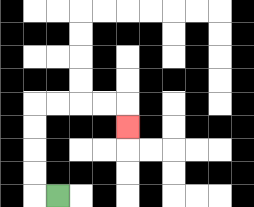{'start': '[2, 8]', 'end': '[5, 5]', 'path_directions': 'L,U,U,U,U,R,R,R,R,D', 'path_coordinates': '[[2, 8], [1, 8], [1, 7], [1, 6], [1, 5], [1, 4], [2, 4], [3, 4], [4, 4], [5, 4], [5, 5]]'}